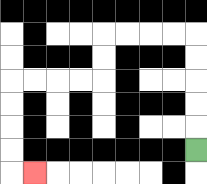{'start': '[8, 6]', 'end': '[1, 7]', 'path_directions': 'U,U,U,U,U,L,L,L,L,D,D,L,L,L,L,D,D,D,D,R', 'path_coordinates': '[[8, 6], [8, 5], [8, 4], [8, 3], [8, 2], [8, 1], [7, 1], [6, 1], [5, 1], [4, 1], [4, 2], [4, 3], [3, 3], [2, 3], [1, 3], [0, 3], [0, 4], [0, 5], [0, 6], [0, 7], [1, 7]]'}